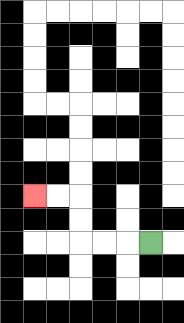{'start': '[6, 10]', 'end': '[1, 8]', 'path_directions': 'L,L,L,U,U,L,L', 'path_coordinates': '[[6, 10], [5, 10], [4, 10], [3, 10], [3, 9], [3, 8], [2, 8], [1, 8]]'}